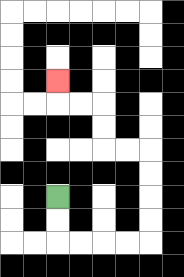{'start': '[2, 8]', 'end': '[2, 3]', 'path_directions': 'D,D,R,R,R,R,U,U,U,U,L,L,U,U,L,L,U', 'path_coordinates': '[[2, 8], [2, 9], [2, 10], [3, 10], [4, 10], [5, 10], [6, 10], [6, 9], [6, 8], [6, 7], [6, 6], [5, 6], [4, 6], [4, 5], [4, 4], [3, 4], [2, 4], [2, 3]]'}